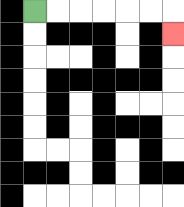{'start': '[1, 0]', 'end': '[7, 1]', 'path_directions': 'R,R,R,R,R,R,D', 'path_coordinates': '[[1, 0], [2, 0], [3, 0], [4, 0], [5, 0], [6, 0], [7, 0], [7, 1]]'}